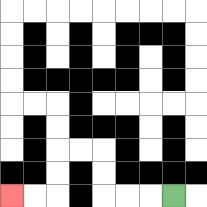{'start': '[7, 8]', 'end': '[0, 8]', 'path_directions': 'L,L,L,U,U,L,L,D,D,L,L', 'path_coordinates': '[[7, 8], [6, 8], [5, 8], [4, 8], [4, 7], [4, 6], [3, 6], [2, 6], [2, 7], [2, 8], [1, 8], [0, 8]]'}